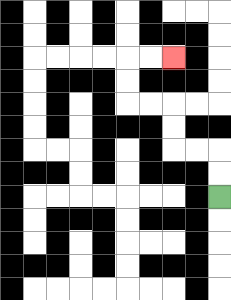{'start': '[9, 8]', 'end': '[7, 2]', 'path_directions': 'U,U,L,L,U,U,L,L,U,U,R,R', 'path_coordinates': '[[9, 8], [9, 7], [9, 6], [8, 6], [7, 6], [7, 5], [7, 4], [6, 4], [5, 4], [5, 3], [5, 2], [6, 2], [7, 2]]'}